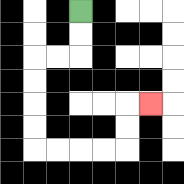{'start': '[3, 0]', 'end': '[6, 4]', 'path_directions': 'D,D,L,L,D,D,D,D,R,R,R,R,U,U,R', 'path_coordinates': '[[3, 0], [3, 1], [3, 2], [2, 2], [1, 2], [1, 3], [1, 4], [1, 5], [1, 6], [2, 6], [3, 6], [4, 6], [5, 6], [5, 5], [5, 4], [6, 4]]'}